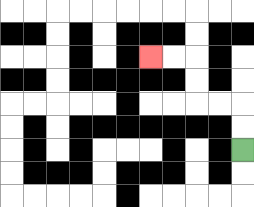{'start': '[10, 6]', 'end': '[6, 2]', 'path_directions': 'U,U,L,L,U,U,L,L', 'path_coordinates': '[[10, 6], [10, 5], [10, 4], [9, 4], [8, 4], [8, 3], [8, 2], [7, 2], [6, 2]]'}